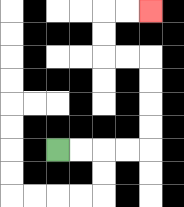{'start': '[2, 6]', 'end': '[6, 0]', 'path_directions': 'R,R,R,R,U,U,U,U,L,L,U,U,R,R', 'path_coordinates': '[[2, 6], [3, 6], [4, 6], [5, 6], [6, 6], [6, 5], [6, 4], [6, 3], [6, 2], [5, 2], [4, 2], [4, 1], [4, 0], [5, 0], [6, 0]]'}